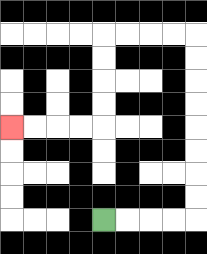{'start': '[4, 9]', 'end': '[0, 5]', 'path_directions': 'R,R,R,R,U,U,U,U,U,U,U,U,L,L,L,L,D,D,D,D,L,L,L,L', 'path_coordinates': '[[4, 9], [5, 9], [6, 9], [7, 9], [8, 9], [8, 8], [8, 7], [8, 6], [8, 5], [8, 4], [8, 3], [8, 2], [8, 1], [7, 1], [6, 1], [5, 1], [4, 1], [4, 2], [4, 3], [4, 4], [4, 5], [3, 5], [2, 5], [1, 5], [0, 5]]'}